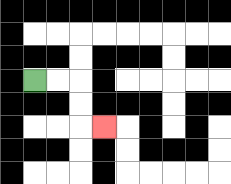{'start': '[1, 3]', 'end': '[4, 5]', 'path_directions': 'R,R,D,D,R', 'path_coordinates': '[[1, 3], [2, 3], [3, 3], [3, 4], [3, 5], [4, 5]]'}